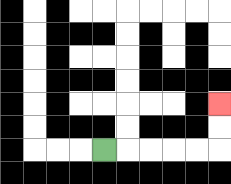{'start': '[4, 6]', 'end': '[9, 4]', 'path_directions': 'R,R,R,R,R,U,U', 'path_coordinates': '[[4, 6], [5, 6], [6, 6], [7, 6], [8, 6], [9, 6], [9, 5], [9, 4]]'}